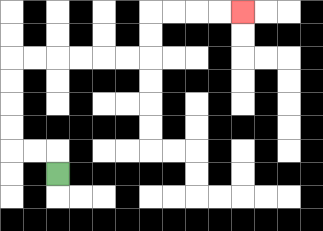{'start': '[2, 7]', 'end': '[10, 0]', 'path_directions': 'U,L,L,U,U,U,U,R,R,R,R,R,R,U,U,R,R,R,R', 'path_coordinates': '[[2, 7], [2, 6], [1, 6], [0, 6], [0, 5], [0, 4], [0, 3], [0, 2], [1, 2], [2, 2], [3, 2], [4, 2], [5, 2], [6, 2], [6, 1], [6, 0], [7, 0], [8, 0], [9, 0], [10, 0]]'}